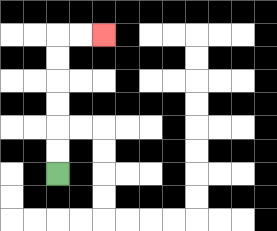{'start': '[2, 7]', 'end': '[4, 1]', 'path_directions': 'U,U,U,U,U,U,R,R', 'path_coordinates': '[[2, 7], [2, 6], [2, 5], [2, 4], [2, 3], [2, 2], [2, 1], [3, 1], [4, 1]]'}